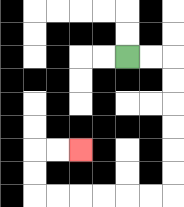{'start': '[5, 2]', 'end': '[3, 6]', 'path_directions': 'R,R,D,D,D,D,D,D,L,L,L,L,L,L,U,U,R,R', 'path_coordinates': '[[5, 2], [6, 2], [7, 2], [7, 3], [7, 4], [7, 5], [7, 6], [7, 7], [7, 8], [6, 8], [5, 8], [4, 8], [3, 8], [2, 8], [1, 8], [1, 7], [1, 6], [2, 6], [3, 6]]'}